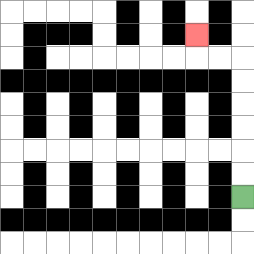{'start': '[10, 8]', 'end': '[8, 1]', 'path_directions': 'U,U,U,U,U,U,L,L,U', 'path_coordinates': '[[10, 8], [10, 7], [10, 6], [10, 5], [10, 4], [10, 3], [10, 2], [9, 2], [8, 2], [8, 1]]'}